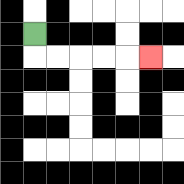{'start': '[1, 1]', 'end': '[6, 2]', 'path_directions': 'D,R,R,R,R,R', 'path_coordinates': '[[1, 1], [1, 2], [2, 2], [3, 2], [4, 2], [5, 2], [6, 2]]'}